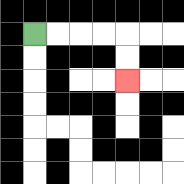{'start': '[1, 1]', 'end': '[5, 3]', 'path_directions': 'R,R,R,R,D,D', 'path_coordinates': '[[1, 1], [2, 1], [3, 1], [4, 1], [5, 1], [5, 2], [5, 3]]'}